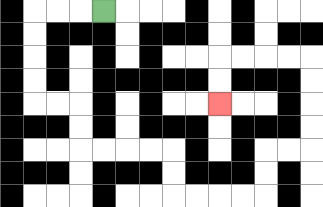{'start': '[4, 0]', 'end': '[9, 4]', 'path_directions': 'L,L,L,D,D,D,D,R,R,D,D,R,R,R,R,D,D,R,R,R,R,U,U,R,R,U,U,U,U,L,L,L,L,D,D', 'path_coordinates': '[[4, 0], [3, 0], [2, 0], [1, 0], [1, 1], [1, 2], [1, 3], [1, 4], [2, 4], [3, 4], [3, 5], [3, 6], [4, 6], [5, 6], [6, 6], [7, 6], [7, 7], [7, 8], [8, 8], [9, 8], [10, 8], [11, 8], [11, 7], [11, 6], [12, 6], [13, 6], [13, 5], [13, 4], [13, 3], [13, 2], [12, 2], [11, 2], [10, 2], [9, 2], [9, 3], [9, 4]]'}